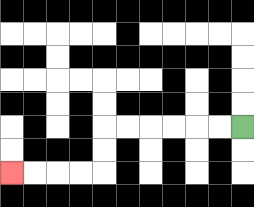{'start': '[10, 5]', 'end': '[0, 7]', 'path_directions': 'L,L,L,L,L,L,D,D,L,L,L,L', 'path_coordinates': '[[10, 5], [9, 5], [8, 5], [7, 5], [6, 5], [5, 5], [4, 5], [4, 6], [4, 7], [3, 7], [2, 7], [1, 7], [0, 7]]'}